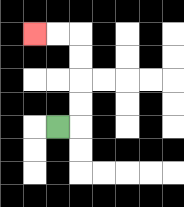{'start': '[2, 5]', 'end': '[1, 1]', 'path_directions': 'R,U,U,U,U,L,L', 'path_coordinates': '[[2, 5], [3, 5], [3, 4], [3, 3], [3, 2], [3, 1], [2, 1], [1, 1]]'}